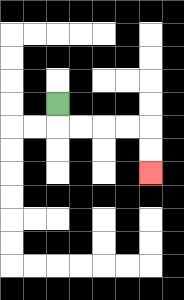{'start': '[2, 4]', 'end': '[6, 7]', 'path_directions': 'D,R,R,R,R,D,D', 'path_coordinates': '[[2, 4], [2, 5], [3, 5], [4, 5], [5, 5], [6, 5], [6, 6], [6, 7]]'}